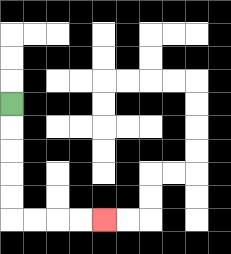{'start': '[0, 4]', 'end': '[4, 9]', 'path_directions': 'D,D,D,D,D,R,R,R,R', 'path_coordinates': '[[0, 4], [0, 5], [0, 6], [0, 7], [0, 8], [0, 9], [1, 9], [2, 9], [3, 9], [4, 9]]'}